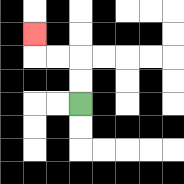{'start': '[3, 4]', 'end': '[1, 1]', 'path_directions': 'U,U,L,L,U', 'path_coordinates': '[[3, 4], [3, 3], [3, 2], [2, 2], [1, 2], [1, 1]]'}